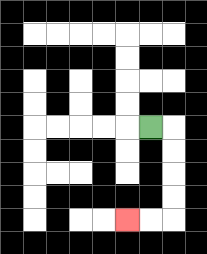{'start': '[6, 5]', 'end': '[5, 9]', 'path_directions': 'R,D,D,D,D,L,L', 'path_coordinates': '[[6, 5], [7, 5], [7, 6], [7, 7], [7, 8], [7, 9], [6, 9], [5, 9]]'}